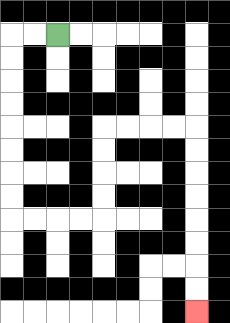{'start': '[2, 1]', 'end': '[8, 13]', 'path_directions': 'L,L,D,D,D,D,D,D,D,D,R,R,R,R,U,U,U,U,R,R,R,R,D,D,D,D,D,D,D,D', 'path_coordinates': '[[2, 1], [1, 1], [0, 1], [0, 2], [0, 3], [0, 4], [0, 5], [0, 6], [0, 7], [0, 8], [0, 9], [1, 9], [2, 9], [3, 9], [4, 9], [4, 8], [4, 7], [4, 6], [4, 5], [5, 5], [6, 5], [7, 5], [8, 5], [8, 6], [8, 7], [8, 8], [8, 9], [8, 10], [8, 11], [8, 12], [8, 13]]'}